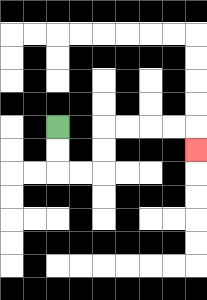{'start': '[2, 5]', 'end': '[8, 6]', 'path_directions': 'D,D,R,R,U,U,R,R,R,R,D', 'path_coordinates': '[[2, 5], [2, 6], [2, 7], [3, 7], [4, 7], [4, 6], [4, 5], [5, 5], [6, 5], [7, 5], [8, 5], [8, 6]]'}